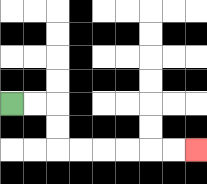{'start': '[0, 4]', 'end': '[8, 6]', 'path_directions': 'R,R,D,D,R,R,R,R,R,R', 'path_coordinates': '[[0, 4], [1, 4], [2, 4], [2, 5], [2, 6], [3, 6], [4, 6], [5, 6], [6, 6], [7, 6], [8, 6]]'}